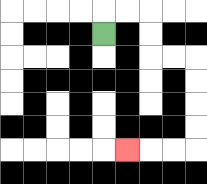{'start': '[4, 1]', 'end': '[5, 6]', 'path_directions': 'U,R,R,D,D,R,R,D,D,D,D,L,L,L', 'path_coordinates': '[[4, 1], [4, 0], [5, 0], [6, 0], [6, 1], [6, 2], [7, 2], [8, 2], [8, 3], [8, 4], [8, 5], [8, 6], [7, 6], [6, 6], [5, 6]]'}